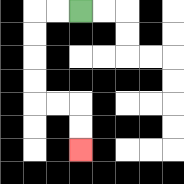{'start': '[3, 0]', 'end': '[3, 6]', 'path_directions': 'L,L,D,D,D,D,R,R,D,D', 'path_coordinates': '[[3, 0], [2, 0], [1, 0], [1, 1], [1, 2], [1, 3], [1, 4], [2, 4], [3, 4], [3, 5], [3, 6]]'}